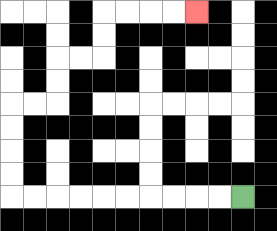{'start': '[10, 8]', 'end': '[8, 0]', 'path_directions': 'L,L,L,L,L,L,L,L,L,L,U,U,U,U,R,R,U,U,R,R,U,U,R,R,R,R', 'path_coordinates': '[[10, 8], [9, 8], [8, 8], [7, 8], [6, 8], [5, 8], [4, 8], [3, 8], [2, 8], [1, 8], [0, 8], [0, 7], [0, 6], [0, 5], [0, 4], [1, 4], [2, 4], [2, 3], [2, 2], [3, 2], [4, 2], [4, 1], [4, 0], [5, 0], [6, 0], [7, 0], [8, 0]]'}